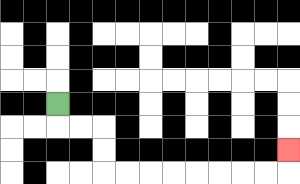{'start': '[2, 4]', 'end': '[12, 6]', 'path_directions': 'D,R,R,D,D,R,R,R,R,R,R,R,R,U', 'path_coordinates': '[[2, 4], [2, 5], [3, 5], [4, 5], [4, 6], [4, 7], [5, 7], [6, 7], [7, 7], [8, 7], [9, 7], [10, 7], [11, 7], [12, 7], [12, 6]]'}